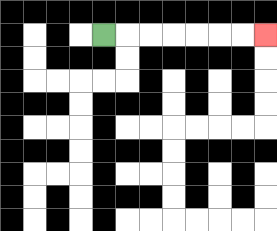{'start': '[4, 1]', 'end': '[11, 1]', 'path_directions': 'R,R,R,R,R,R,R', 'path_coordinates': '[[4, 1], [5, 1], [6, 1], [7, 1], [8, 1], [9, 1], [10, 1], [11, 1]]'}